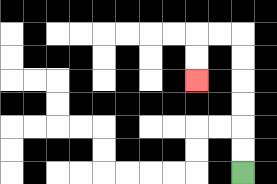{'start': '[10, 7]', 'end': '[8, 3]', 'path_directions': 'U,U,U,U,U,U,L,L,D,D', 'path_coordinates': '[[10, 7], [10, 6], [10, 5], [10, 4], [10, 3], [10, 2], [10, 1], [9, 1], [8, 1], [8, 2], [8, 3]]'}